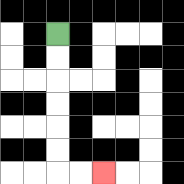{'start': '[2, 1]', 'end': '[4, 7]', 'path_directions': 'D,D,D,D,D,D,R,R', 'path_coordinates': '[[2, 1], [2, 2], [2, 3], [2, 4], [2, 5], [2, 6], [2, 7], [3, 7], [4, 7]]'}